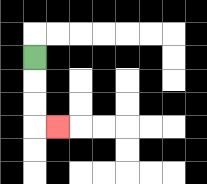{'start': '[1, 2]', 'end': '[2, 5]', 'path_directions': 'D,D,D,R', 'path_coordinates': '[[1, 2], [1, 3], [1, 4], [1, 5], [2, 5]]'}